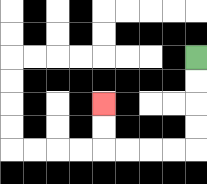{'start': '[8, 2]', 'end': '[4, 4]', 'path_directions': 'D,D,D,D,L,L,L,L,U,U', 'path_coordinates': '[[8, 2], [8, 3], [8, 4], [8, 5], [8, 6], [7, 6], [6, 6], [5, 6], [4, 6], [4, 5], [4, 4]]'}